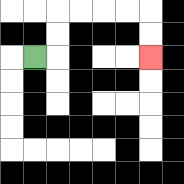{'start': '[1, 2]', 'end': '[6, 2]', 'path_directions': 'R,U,U,R,R,R,R,D,D', 'path_coordinates': '[[1, 2], [2, 2], [2, 1], [2, 0], [3, 0], [4, 0], [5, 0], [6, 0], [6, 1], [6, 2]]'}